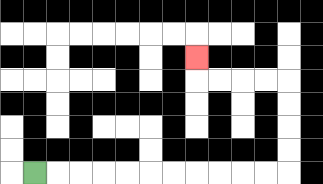{'start': '[1, 7]', 'end': '[8, 2]', 'path_directions': 'R,R,R,R,R,R,R,R,R,R,R,U,U,U,U,L,L,L,L,U', 'path_coordinates': '[[1, 7], [2, 7], [3, 7], [4, 7], [5, 7], [6, 7], [7, 7], [8, 7], [9, 7], [10, 7], [11, 7], [12, 7], [12, 6], [12, 5], [12, 4], [12, 3], [11, 3], [10, 3], [9, 3], [8, 3], [8, 2]]'}